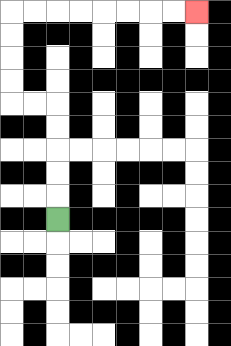{'start': '[2, 9]', 'end': '[8, 0]', 'path_directions': 'U,U,U,U,U,L,L,U,U,U,U,R,R,R,R,R,R,R,R', 'path_coordinates': '[[2, 9], [2, 8], [2, 7], [2, 6], [2, 5], [2, 4], [1, 4], [0, 4], [0, 3], [0, 2], [0, 1], [0, 0], [1, 0], [2, 0], [3, 0], [4, 0], [5, 0], [6, 0], [7, 0], [8, 0]]'}